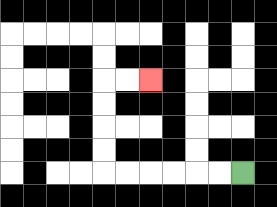{'start': '[10, 7]', 'end': '[6, 3]', 'path_directions': 'L,L,L,L,L,L,U,U,U,U,R,R', 'path_coordinates': '[[10, 7], [9, 7], [8, 7], [7, 7], [6, 7], [5, 7], [4, 7], [4, 6], [4, 5], [4, 4], [4, 3], [5, 3], [6, 3]]'}